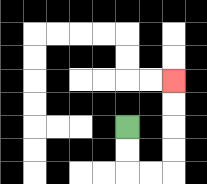{'start': '[5, 5]', 'end': '[7, 3]', 'path_directions': 'D,D,R,R,U,U,U,U', 'path_coordinates': '[[5, 5], [5, 6], [5, 7], [6, 7], [7, 7], [7, 6], [7, 5], [7, 4], [7, 3]]'}